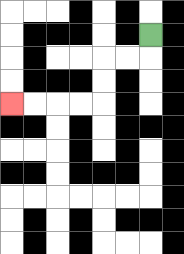{'start': '[6, 1]', 'end': '[0, 4]', 'path_directions': 'D,L,L,D,D,L,L,L,L', 'path_coordinates': '[[6, 1], [6, 2], [5, 2], [4, 2], [4, 3], [4, 4], [3, 4], [2, 4], [1, 4], [0, 4]]'}